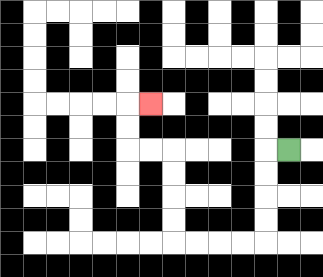{'start': '[12, 6]', 'end': '[6, 4]', 'path_directions': 'L,D,D,D,D,L,L,L,L,U,U,U,U,L,L,U,U,R', 'path_coordinates': '[[12, 6], [11, 6], [11, 7], [11, 8], [11, 9], [11, 10], [10, 10], [9, 10], [8, 10], [7, 10], [7, 9], [7, 8], [7, 7], [7, 6], [6, 6], [5, 6], [5, 5], [5, 4], [6, 4]]'}